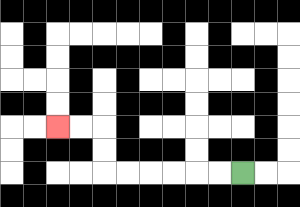{'start': '[10, 7]', 'end': '[2, 5]', 'path_directions': 'L,L,L,L,L,L,U,U,L,L', 'path_coordinates': '[[10, 7], [9, 7], [8, 7], [7, 7], [6, 7], [5, 7], [4, 7], [4, 6], [4, 5], [3, 5], [2, 5]]'}